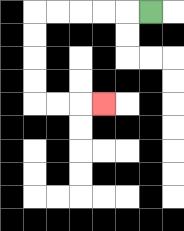{'start': '[6, 0]', 'end': '[4, 4]', 'path_directions': 'L,L,L,L,L,D,D,D,D,R,R,R', 'path_coordinates': '[[6, 0], [5, 0], [4, 0], [3, 0], [2, 0], [1, 0], [1, 1], [1, 2], [1, 3], [1, 4], [2, 4], [3, 4], [4, 4]]'}